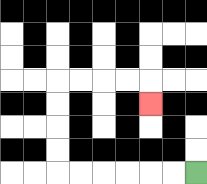{'start': '[8, 7]', 'end': '[6, 4]', 'path_directions': 'L,L,L,L,L,L,U,U,U,U,R,R,R,R,D', 'path_coordinates': '[[8, 7], [7, 7], [6, 7], [5, 7], [4, 7], [3, 7], [2, 7], [2, 6], [2, 5], [2, 4], [2, 3], [3, 3], [4, 3], [5, 3], [6, 3], [6, 4]]'}